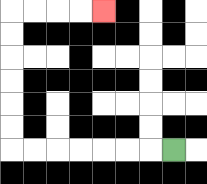{'start': '[7, 6]', 'end': '[4, 0]', 'path_directions': 'L,L,L,L,L,L,L,U,U,U,U,U,U,R,R,R,R', 'path_coordinates': '[[7, 6], [6, 6], [5, 6], [4, 6], [3, 6], [2, 6], [1, 6], [0, 6], [0, 5], [0, 4], [0, 3], [0, 2], [0, 1], [0, 0], [1, 0], [2, 0], [3, 0], [4, 0]]'}